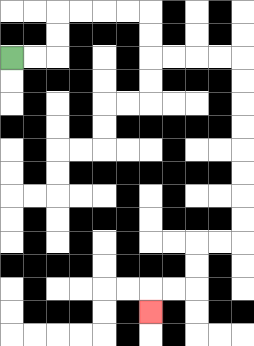{'start': '[0, 2]', 'end': '[6, 13]', 'path_directions': 'R,R,U,U,R,R,R,R,D,D,R,R,R,R,D,D,D,D,D,D,D,D,L,L,D,D,L,L,D', 'path_coordinates': '[[0, 2], [1, 2], [2, 2], [2, 1], [2, 0], [3, 0], [4, 0], [5, 0], [6, 0], [6, 1], [6, 2], [7, 2], [8, 2], [9, 2], [10, 2], [10, 3], [10, 4], [10, 5], [10, 6], [10, 7], [10, 8], [10, 9], [10, 10], [9, 10], [8, 10], [8, 11], [8, 12], [7, 12], [6, 12], [6, 13]]'}